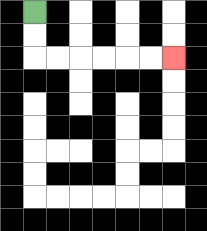{'start': '[1, 0]', 'end': '[7, 2]', 'path_directions': 'D,D,R,R,R,R,R,R', 'path_coordinates': '[[1, 0], [1, 1], [1, 2], [2, 2], [3, 2], [4, 2], [5, 2], [6, 2], [7, 2]]'}